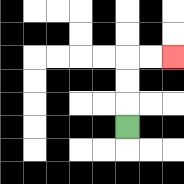{'start': '[5, 5]', 'end': '[7, 2]', 'path_directions': 'U,U,U,R,R', 'path_coordinates': '[[5, 5], [5, 4], [5, 3], [5, 2], [6, 2], [7, 2]]'}